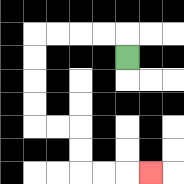{'start': '[5, 2]', 'end': '[6, 7]', 'path_directions': 'U,L,L,L,L,D,D,D,D,R,R,D,D,R,R,R', 'path_coordinates': '[[5, 2], [5, 1], [4, 1], [3, 1], [2, 1], [1, 1], [1, 2], [1, 3], [1, 4], [1, 5], [2, 5], [3, 5], [3, 6], [3, 7], [4, 7], [5, 7], [6, 7]]'}